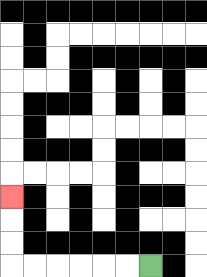{'start': '[6, 11]', 'end': '[0, 8]', 'path_directions': 'L,L,L,L,L,L,U,U,U', 'path_coordinates': '[[6, 11], [5, 11], [4, 11], [3, 11], [2, 11], [1, 11], [0, 11], [0, 10], [0, 9], [0, 8]]'}